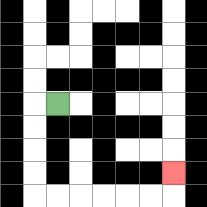{'start': '[2, 4]', 'end': '[7, 7]', 'path_directions': 'L,D,D,D,D,R,R,R,R,R,R,U', 'path_coordinates': '[[2, 4], [1, 4], [1, 5], [1, 6], [1, 7], [1, 8], [2, 8], [3, 8], [4, 8], [5, 8], [6, 8], [7, 8], [7, 7]]'}